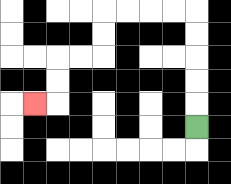{'start': '[8, 5]', 'end': '[1, 4]', 'path_directions': 'U,U,U,U,U,L,L,L,L,D,D,L,L,D,D,L', 'path_coordinates': '[[8, 5], [8, 4], [8, 3], [8, 2], [8, 1], [8, 0], [7, 0], [6, 0], [5, 0], [4, 0], [4, 1], [4, 2], [3, 2], [2, 2], [2, 3], [2, 4], [1, 4]]'}